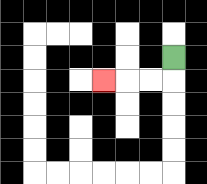{'start': '[7, 2]', 'end': '[4, 3]', 'path_directions': 'D,L,L,L', 'path_coordinates': '[[7, 2], [7, 3], [6, 3], [5, 3], [4, 3]]'}